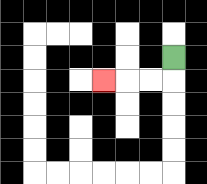{'start': '[7, 2]', 'end': '[4, 3]', 'path_directions': 'D,L,L,L', 'path_coordinates': '[[7, 2], [7, 3], [6, 3], [5, 3], [4, 3]]'}